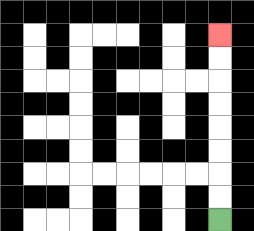{'start': '[9, 9]', 'end': '[9, 1]', 'path_directions': 'U,U,U,U,U,U,U,U', 'path_coordinates': '[[9, 9], [9, 8], [9, 7], [9, 6], [9, 5], [9, 4], [9, 3], [9, 2], [9, 1]]'}